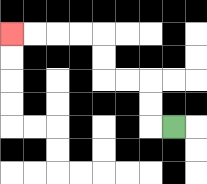{'start': '[7, 5]', 'end': '[0, 1]', 'path_directions': 'L,U,U,L,L,U,U,L,L,L,L', 'path_coordinates': '[[7, 5], [6, 5], [6, 4], [6, 3], [5, 3], [4, 3], [4, 2], [4, 1], [3, 1], [2, 1], [1, 1], [0, 1]]'}